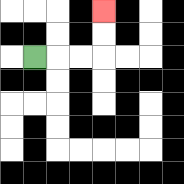{'start': '[1, 2]', 'end': '[4, 0]', 'path_directions': 'R,R,R,U,U', 'path_coordinates': '[[1, 2], [2, 2], [3, 2], [4, 2], [4, 1], [4, 0]]'}